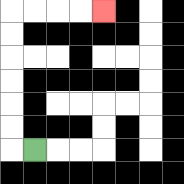{'start': '[1, 6]', 'end': '[4, 0]', 'path_directions': 'L,U,U,U,U,U,U,R,R,R,R', 'path_coordinates': '[[1, 6], [0, 6], [0, 5], [0, 4], [0, 3], [0, 2], [0, 1], [0, 0], [1, 0], [2, 0], [3, 0], [4, 0]]'}